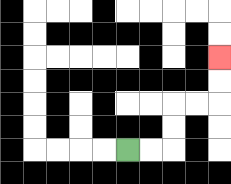{'start': '[5, 6]', 'end': '[9, 2]', 'path_directions': 'R,R,U,U,R,R,U,U', 'path_coordinates': '[[5, 6], [6, 6], [7, 6], [7, 5], [7, 4], [8, 4], [9, 4], [9, 3], [9, 2]]'}